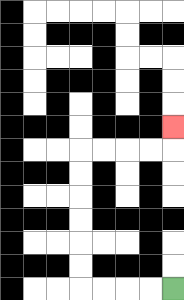{'start': '[7, 12]', 'end': '[7, 5]', 'path_directions': 'L,L,L,L,U,U,U,U,U,U,R,R,R,R,U', 'path_coordinates': '[[7, 12], [6, 12], [5, 12], [4, 12], [3, 12], [3, 11], [3, 10], [3, 9], [3, 8], [3, 7], [3, 6], [4, 6], [5, 6], [6, 6], [7, 6], [7, 5]]'}